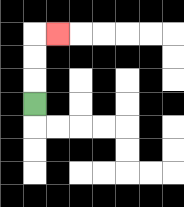{'start': '[1, 4]', 'end': '[2, 1]', 'path_directions': 'U,U,U,R', 'path_coordinates': '[[1, 4], [1, 3], [1, 2], [1, 1], [2, 1]]'}